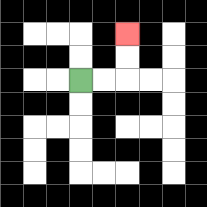{'start': '[3, 3]', 'end': '[5, 1]', 'path_directions': 'R,R,U,U', 'path_coordinates': '[[3, 3], [4, 3], [5, 3], [5, 2], [5, 1]]'}